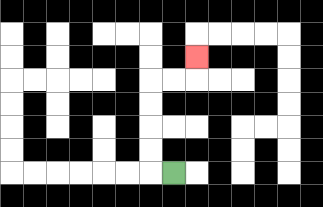{'start': '[7, 7]', 'end': '[8, 2]', 'path_directions': 'L,U,U,U,U,R,R,U', 'path_coordinates': '[[7, 7], [6, 7], [6, 6], [6, 5], [6, 4], [6, 3], [7, 3], [8, 3], [8, 2]]'}